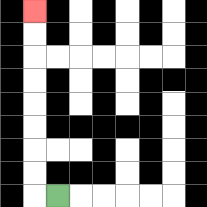{'start': '[2, 8]', 'end': '[1, 0]', 'path_directions': 'L,U,U,U,U,U,U,U,U', 'path_coordinates': '[[2, 8], [1, 8], [1, 7], [1, 6], [1, 5], [1, 4], [1, 3], [1, 2], [1, 1], [1, 0]]'}